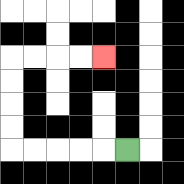{'start': '[5, 6]', 'end': '[4, 2]', 'path_directions': 'L,L,L,L,L,U,U,U,U,R,R,R,R', 'path_coordinates': '[[5, 6], [4, 6], [3, 6], [2, 6], [1, 6], [0, 6], [0, 5], [0, 4], [0, 3], [0, 2], [1, 2], [2, 2], [3, 2], [4, 2]]'}